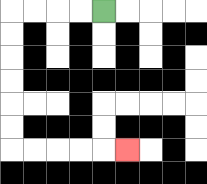{'start': '[4, 0]', 'end': '[5, 6]', 'path_directions': 'L,L,L,L,D,D,D,D,D,D,R,R,R,R,R', 'path_coordinates': '[[4, 0], [3, 0], [2, 0], [1, 0], [0, 0], [0, 1], [0, 2], [0, 3], [0, 4], [0, 5], [0, 6], [1, 6], [2, 6], [3, 6], [4, 6], [5, 6]]'}